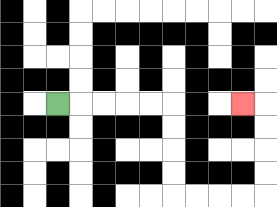{'start': '[2, 4]', 'end': '[10, 4]', 'path_directions': 'R,R,R,R,R,D,D,D,D,R,R,R,R,U,U,U,U,L', 'path_coordinates': '[[2, 4], [3, 4], [4, 4], [5, 4], [6, 4], [7, 4], [7, 5], [7, 6], [7, 7], [7, 8], [8, 8], [9, 8], [10, 8], [11, 8], [11, 7], [11, 6], [11, 5], [11, 4], [10, 4]]'}